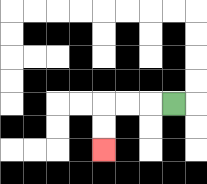{'start': '[7, 4]', 'end': '[4, 6]', 'path_directions': 'L,L,L,D,D', 'path_coordinates': '[[7, 4], [6, 4], [5, 4], [4, 4], [4, 5], [4, 6]]'}